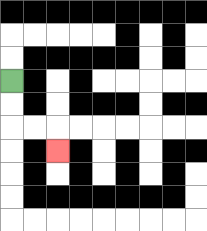{'start': '[0, 3]', 'end': '[2, 6]', 'path_directions': 'D,D,R,R,D', 'path_coordinates': '[[0, 3], [0, 4], [0, 5], [1, 5], [2, 5], [2, 6]]'}